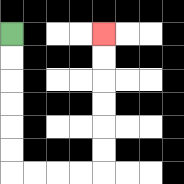{'start': '[0, 1]', 'end': '[4, 1]', 'path_directions': 'D,D,D,D,D,D,R,R,R,R,U,U,U,U,U,U', 'path_coordinates': '[[0, 1], [0, 2], [0, 3], [0, 4], [0, 5], [0, 6], [0, 7], [1, 7], [2, 7], [3, 7], [4, 7], [4, 6], [4, 5], [4, 4], [4, 3], [4, 2], [4, 1]]'}